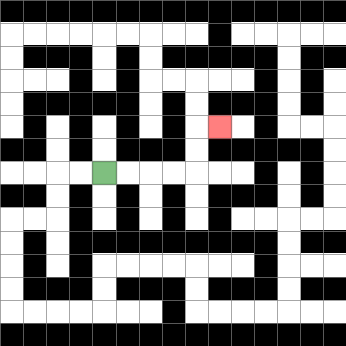{'start': '[4, 7]', 'end': '[9, 5]', 'path_directions': 'R,R,R,R,U,U,R', 'path_coordinates': '[[4, 7], [5, 7], [6, 7], [7, 7], [8, 7], [8, 6], [8, 5], [9, 5]]'}